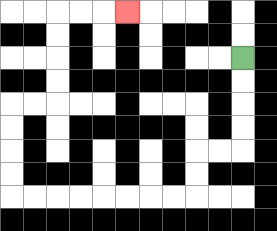{'start': '[10, 2]', 'end': '[5, 0]', 'path_directions': 'D,D,D,D,L,L,D,D,L,L,L,L,L,L,L,L,U,U,U,U,R,R,U,U,U,U,R,R,R', 'path_coordinates': '[[10, 2], [10, 3], [10, 4], [10, 5], [10, 6], [9, 6], [8, 6], [8, 7], [8, 8], [7, 8], [6, 8], [5, 8], [4, 8], [3, 8], [2, 8], [1, 8], [0, 8], [0, 7], [0, 6], [0, 5], [0, 4], [1, 4], [2, 4], [2, 3], [2, 2], [2, 1], [2, 0], [3, 0], [4, 0], [5, 0]]'}